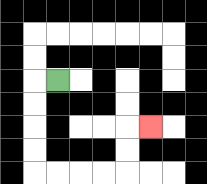{'start': '[2, 3]', 'end': '[6, 5]', 'path_directions': 'L,D,D,D,D,R,R,R,R,U,U,R', 'path_coordinates': '[[2, 3], [1, 3], [1, 4], [1, 5], [1, 6], [1, 7], [2, 7], [3, 7], [4, 7], [5, 7], [5, 6], [5, 5], [6, 5]]'}